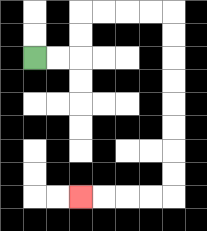{'start': '[1, 2]', 'end': '[3, 8]', 'path_directions': 'R,R,U,U,R,R,R,R,D,D,D,D,D,D,D,D,L,L,L,L', 'path_coordinates': '[[1, 2], [2, 2], [3, 2], [3, 1], [3, 0], [4, 0], [5, 0], [6, 0], [7, 0], [7, 1], [7, 2], [7, 3], [7, 4], [7, 5], [7, 6], [7, 7], [7, 8], [6, 8], [5, 8], [4, 8], [3, 8]]'}